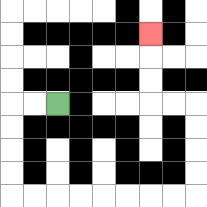{'start': '[2, 4]', 'end': '[6, 1]', 'path_directions': 'L,L,D,D,D,D,R,R,R,R,R,R,R,R,U,U,U,U,L,L,U,U,U', 'path_coordinates': '[[2, 4], [1, 4], [0, 4], [0, 5], [0, 6], [0, 7], [0, 8], [1, 8], [2, 8], [3, 8], [4, 8], [5, 8], [6, 8], [7, 8], [8, 8], [8, 7], [8, 6], [8, 5], [8, 4], [7, 4], [6, 4], [6, 3], [6, 2], [6, 1]]'}